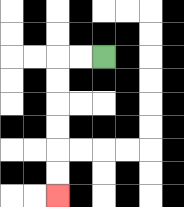{'start': '[4, 2]', 'end': '[2, 8]', 'path_directions': 'L,L,D,D,D,D,D,D', 'path_coordinates': '[[4, 2], [3, 2], [2, 2], [2, 3], [2, 4], [2, 5], [2, 6], [2, 7], [2, 8]]'}